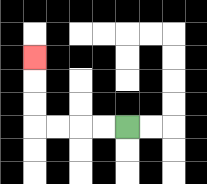{'start': '[5, 5]', 'end': '[1, 2]', 'path_directions': 'L,L,L,L,U,U,U', 'path_coordinates': '[[5, 5], [4, 5], [3, 5], [2, 5], [1, 5], [1, 4], [1, 3], [1, 2]]'}